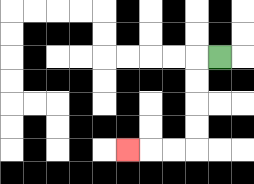{'start': '[9, 2]', 'end': '[5, 6]', 'path_directions': 'L,D,D,D,D,L,L,L', 'path_coordinates': '[[9, 2], [8, 2], [8, 3], [8, 4], [8, 5], [8, 6], [7, 6], [6, 6], [5, 6]]'}